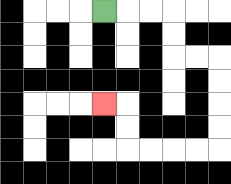{'start': '[4, 0]', 'end': '[4, 4]', 'path_directions': 'R,R,R,D,D,R,R,D,D,D,D,L,L,L,L,U,U,L', 'path_coordinates': '[[4, 0], [5, 0], [6, 0], [7, 0], [7, 1], [7, 2], [8, 2], [9, 2], [9, 3], [9, 4], [9, 5], [9, 6], [8, 6], [7, 6], [6, 6], [5, 6], [5, 5], [5, 4], [4, 4]]'}